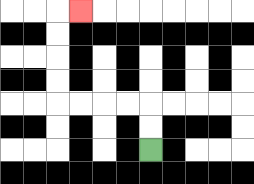{'start': '[6, 6]', 'end': '[3, 0]', 'path_directions': 'U,U,L,L,L,L,U,U,U,U,R', 'path_coordinates': '[[6, 6], [6, 5], [6, 4], [5, 4], [4, 4], [3, 4], [2, 4], [2, 3], [2, 2], [2, 1], [2, 0], [3, 0]]'}